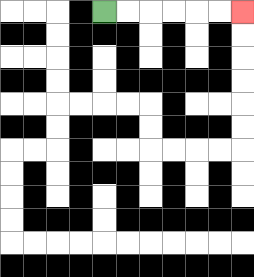{'start': '[4, 0]', 'end': '[10, 0]', 'path_directions': 'R,R,R,R,R,R', 'path_coordinates': '[[4, 0], [5, 0], [6, 0], [7, 0], [8, 0], [9, 0], [10, 0]]'}